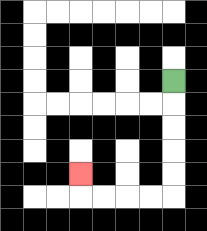{'start': '[7, 3]', 'end': '[3, 7]', 'path_directions': 'D,D,D,D,D,L,L,L,L,U', 'path_coordinates': '[[7, 3], [7, 4], [7, 5], [7, 6], [7, 7], [7, 8], [6, 8], [5, 8], [4, 8], [3, 8], [3, 7]]'}